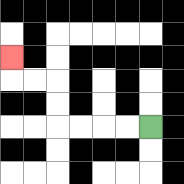{'start': '[6, 5]', 'end': '[0, 2]', 'path_directions': 'L,L,L,L,U,U,L,L,U', 'path_coordinates': '[[6, 5], [5, 5], [4, 5], [3, 5], [2, 5], [2, 4], [2, 3], [1, 3], [0, 3], [0, 2]]'}